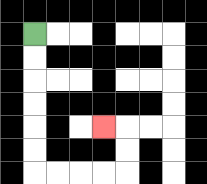{'start': '[1, 1]', 'end': '[4, 5]', 'path_directions': 'D,D,D,D,D,D,R,R,R,R,U,U,L', 'path_coordinates': '[[1, 1], [1, 2], [1, 3], [1, 4], [1, 5], [1, 6], [1, 7], [2, 7], [3, 7], [4, 7], [5, 7], [5, 6], [5, 5], [4, 5]]'}